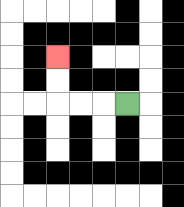{'start': '[5, 4]', 'end': '[2, 2]', 'path_directions': 'L,L,L,U,U', 'path_coordinates': '[[5, 4], [4, 4], [3, 4], [2, 4], [2, 3], [2, 2]]'}